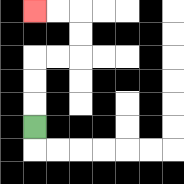{'start': '[1, 5]', 'end': '[1, 0]', 'path_directions': 'U,U,U,R,R,U,U,L,L', 'path_coordinates': '[[1, 5], [1, 4], [1, 3], [1, 2], [2, 2], [3, 2], [3, 1], [3, 0], [2, 0], [1, 0]]'}